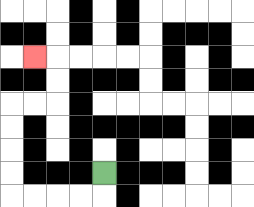{'start': '[4, 7]', 'end': '[1, 2]', 'path_directions': 'D,L,L,L,L,U,U,U,U,R,R,U,U,L', 'path_coordinates': '[[4, 7], [4, 8], [3, 8], [2, 8], [1, 8], [0, 8], [0, 7], [0, 6], [0, 5], [0, 4], [1, 4], [2, 4], [2, 3], [2, 2], [1, 2]]'}